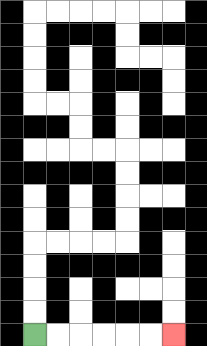{'start': '[1, 14]', 'end': '[7, 14]', 'path_directions': 'R,R,R,R,R,R', 'path_coordinates': '[[1, 14], [2, 14], [3, 14], [4, 14], [5, 14], [6, 14], [7, 14]]'}